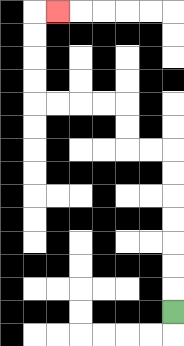{'start': '[7, 13]', 'end': '[2, 0]', 'path_directions': 'U,U,U,U,U,U,U,L,L,U,U,L,L,L,L,U,U,U,U,R', 'path_coordinates': '[[7, 13], [7, 12], [7, 11], [7, 10], [7, 9], [7, 8], [7, 7], [7, 6], [6, 6], [5, 6], [5, 5], [5, 4], [4, 4], [3, 4], [2, 4], [1, 4], [1, 3], [1, 2], [1, 1], [1, 0], [2, 0]]'}